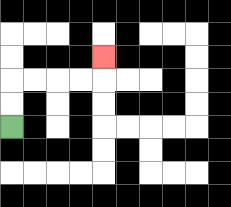{'start': '[0, 5]', 'end': '[4, 2]', 'path_directions': 'U,U,R,R,R,R,U', 'path_coordinates': '[[0, 5], [0, 4], [0, 3], [1, 3], [2, 3], [3, 3], [4, 3], [4, 2]]'}